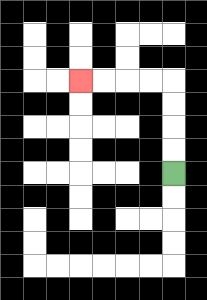{'start': '[7, 7]', 'end': '[3, 3]', 'path_directions': 'U,U,U,U,L,L,L,L', 'path_coordinates': '[[7, 7], [7, 6], [7, 5], [7, 4], [7, 3], [6, 3], [5, 3], [4, 3], [3, 3]]'}